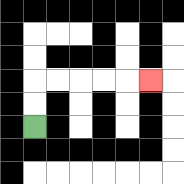{'start': '[1, 5]', 'end': '[6, 3]', 'path_directions': 'U,U,R,R,R,R,R', 'path_coordinates': '[[1, 5], [1, 4], [1, 3], [2, 3], [3, 3], [4, 3], [5, 3], [6, 3]]'}